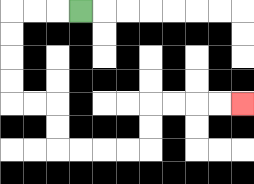{'start': '[3, 0]', 'end': '[10, 4]', 'path_directions': 'L,L,L,D,D,D,D,R,R,D,D,R,R,R,R,U,U,R,R,R,R', 'path_coordinates': '[[3, 0], [2, 0], [1, 0], [0, 0], [0, 1], [0, 2], [0, 3], [0, 4], [1, 4], [2, 4], [2, 5], [2, 6], [3, 6], [4, 6], [5, 6], [6, 6], [6, 5], [6, 4], [7, 4], [8, 4], [9, 4], [10, 4]]'}